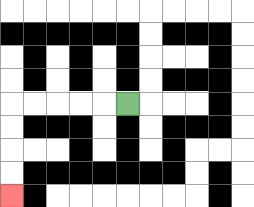{'start': '[5, 4]', 'end': '[0, 8]', 'path_directions': 'L,L,L,L,L,D,D,D,D', 'path_coordinates': '[[5, 4], [4, 4], [3, 4], [2, 4], [1, 4], [0, 4], [0, 5], [0, 6], [0, 7], [0, 8]]'}